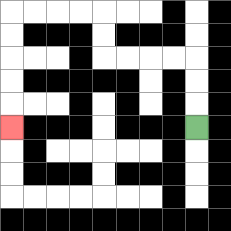{'start': '[8, 5]', 'end': '[0, 5]', 'path_directions': 'U,U,U,L,L,L,L,U,U,L,L,L,L,D,D,D,D,D', 'path_coordinates': '[[8, 5], [8, 4], [8, 3], [8, 2], [7, 2], [6, 2], [5, 2], [4, 2], [4, 1], [4, 0], [3, 0], [2, 0], [1, 0], [0, 0], [0, 1], [0, 2], [0, 3], [0, 4], [0, 5]]'}